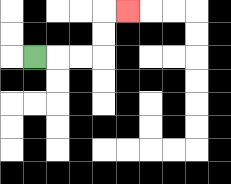{'start': '[1, 2]', 'end': '[5, 0]', 'path_directions': 'R,R,R,U,U,R', 'path_coordinates': '[[1, 2], [2, 2], [3, 2], [4, 2], [4, 1], [4, 0], [5, 0]]'}